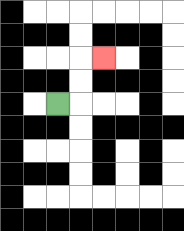{'start': '[2, 4]', 'end': '[4, 2]', 'path_directions': 'R,U,U,R', 'path_coordinates': '[[2, 4], [3, 4], [3, 3], [3, 2], [4, 2]]'}